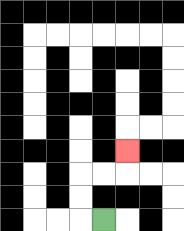{'start': '[4, 9]', 'end': '[5, 6]', 'path_directions': 'L,U,U,R,R,U', 'path_coordinates': '[[4, 9], [3, 9], [3, 8], [3, 7], [4, 7], [5, 7], [5, 6]]'}